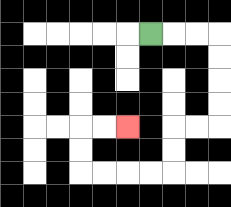{'start': '[6, 1]', 'end': '[5, 5]', 'path_directions': 'R,R,R,D,D,D,D,L,L,D,D,L,L,L,L,U,U,R,R', 'path_coordinates': '[[6, 1], [7, 1], [8, 1], [9, 1], [9, 2], [9, 3], [9, 4], [9, 5], [8, 5], [7, 5], [7, 6], [7, 7], [6, 7], [5, 7], [4, 7], [3, 7], [3, 6], [3, 5], [4, 5], [5, 5]]'}